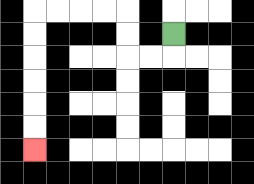{'start': '[7, 1]', 'end': '[1, 6]', 'path_directions': 'D,L,L,U,U,L,L,L,L,D,D,D,D,D,D', 'path_coordinates': '[[7, 1], [7, 2], [6, 2], [5, 2], [5, 1], [5, 0], [4, 0], [3, 0], [2, 0], [1, 0], [1, 1], [1, 2], [1, 3], [1, 4], [1, 5], [1, 6]]'}